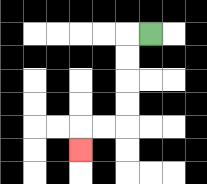{'start': '[6, 1]', 'end': '[3, 6]', 'path_directions': 'L,D,D,D,D,L,L,D', 'path_coordinates': '[[6, 1], [5, 1], [5, 2], [5, 3], [5, 4], [5, 5], [4, 5], [3, 5], [3, 6]]'}